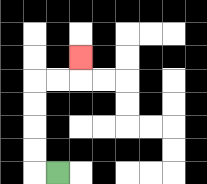{'start': '[2, 7]', 'end': '[3, 2]', 'path_directions': 'L,U,U,U,U,R,R,U', 'path_coordinates': '[[2, 7], [1, 7], [1, 6], [1, 5], [1, 4], [1, 3], [2, 3], [3, 3], [3, 2]]'}